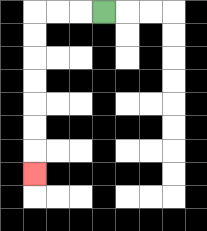{'start': '[4, 0]', 'end': '[1, 7]', 'path_directions': 'L,L,L,D,D,D,D,D,D,D', 'path_coordinates': '[[4, 0], [3, 0], [2, 0], [1, 0], [1, 1], [1, 2], [1, 3], [1, 4], [1, 5], [1, 6], [1, 7]]'}